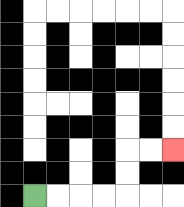{'start': '[1, 8]', 'end': '[7, 6]', 'path_directions': 'R,R,R,R,U,U,R,R', 'path_coordinates': '[[1, 8], [2, 8], [3, 8], [4, 8], [5, 8], [5, 7], [5, 6], [6, 6], [7, 6]]'}